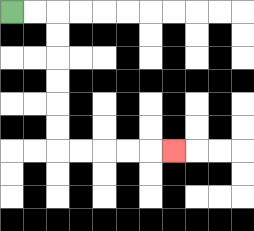{'start': '[0, 0]', 'end': '[7, 6]', 'path_directions': 'R,R,D,D,D,D,D,D,R,R,R,R,R', 'path_coordinates': '[[0, 0], [1, 0], [2, 0], [2, 1], [2, 2], [2, 3], [2, 4], [2, 5], [2, 6], [3, 6], [4, 6], [5, 6], [6, 6], [7, 6]]'}